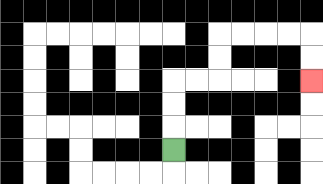{'start': '[7, 6]', 'end': '[13, 3]', 'path_directions': 'U,U,U,R,R,U,U,R,R,R,R,D,D', 'path_coordinates': '[[7, 6], [7, 5], [7, 4], [7, 3], [8, 3], [9, 3], [9, 2], [9, 1], [10, 1], [11, 1], [12, 1], [13, 1], [13, 2], [13, 3]]'}